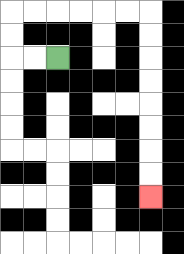{'start': '[2, 2]', 'end': '[6, 8]', 'path_directions': 'L,L,U,U,R,R,R,R,R,R,D,D,D,D,D,D,D,D', 'path_coordinates': '[[2, 2], [1, 2], [0, 2], [0, 1], [0, 0], [1, 0], [2, 0], [3, 0], [4, 0], [5, 0], [6, 0], [6, 1], [6, 2], [6, 3], [6, 4], [6, 5], [6, 6], [6, 7], [6, 8]]'}